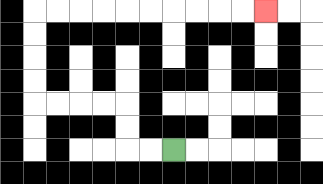{'start': '[7, 6]', 'end': '[11, 0]', 'path_directions': 'L,L,U,U,L,L,L,L,U,U,U,U,R,R,R,R,R,R,R,R,R,R', 'path_coordinates': '[[7, 6], [6, 6], [5, 6], [5, 5], [5, 4], [4, 4], [3, 4], [2, 4], [1, 4], [1, 3], [1, 2], [1, 1], [1, 0], [2, 0], [3, 0], [4, 0], [5, 0], [6, 0], [7, 0], [8, 0], [9, 0], [10, 0], [11, 0]]'}